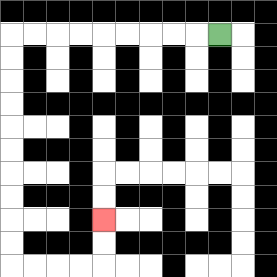{'start': '[9, 1]', 'end': '[4, 9]', 'path_directions': 'L,L,L,L,L,L,L,L,L,D,D,D,D,D,D,D,D,D,D,R,R,R,R,U,U', 'path_coordinates': '[[9, 1], [8, 1], [7, 1], [6, 1], [5, 1], [4, 1], [3, 1], [2, 1], [1, 1], [0, 1], [0, 2], [0, 3], [0, 4], [0, 5], [0, 6], [0, 7], [0, 8], [0, 9], [0, 10], [0, 11], [1, 11], [2, 11], [3, 11], [4, 11], [4, 10], [4, 9]]'}